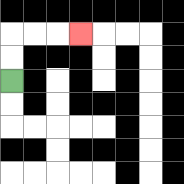{'start': '[0, 3]', 'end': '[3, 1]', 'path_directions': 'U,U,R,R,R', 'path_coordinates': '[[0, 3], [0, 2], [0, 1], [1, 1], [2, 1], [3, 1]]'}